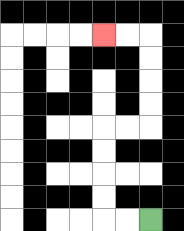{'start': '[6, 9]', 'end': '[4, 1]', 'path_directions': 'L,L,U,U,U,U,R,R,U,U,U,U,L,L', 'path_coordinates': '[[6, 9], [5, 9], [4, 9], [4, 8], [4, 7], [4, 6], [4, 5], [5, 5], [6, 5], [6, 4], [6, 3], [6, 2], [6, 1], [5, 1], [4, 1]]'}